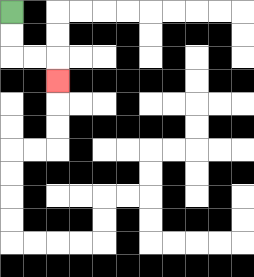{'start': '[0, 0]', 'end': '[2, 3]', 'path_directions': 'D,D,R,R,D', 'path_coordinates': '[[0, 0], [0, 1], [0, 2], [1, 2], [2, 2], [2, 3]]'}